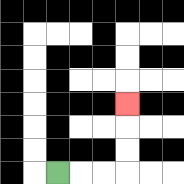{'start': '[2, 7]', 'end': '[5, 4]', 'path_directions': 'R,R,R,U,U,U', 'path_coordinates': '[[2, 7], [3, 7], [4, 7], [5, 7], [5, 6], [5, 5], [5, 4]]'}